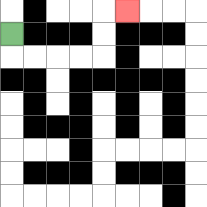{'start': '[0, 1]', 'end': '[5, 0]', 'path_directions': 'D,R,R,R,R,U,U,R', 'path_coordinates': '[[0, 1], [0, 2], [1, 2], [2, 2], [3, 2], [4, 2], [4, 1], [4, 0], [5, 0]]'}